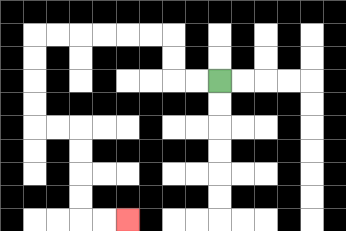{'start': '[9, 3]', 'end': '[5, 9]', 'path_directions': 'L,L,U,U,L,L,L,L,L,L,D,D,D,D,R,R,D,D,D,D,R,R', 'path_coordinates': '[[9, 3], [8, 3], [7, 3], [7, 2], [7, 1], [6, 1], [5, 1], [4, 1], [3, 1], [2, 1], [1, 1], [1, 2], [1, 3], [1, 4], [1, 5], [2, 5], [3, 5], [3, 6], [3, 7], [3, 8], [3, 9], [4, 9], [5, 9]]'}